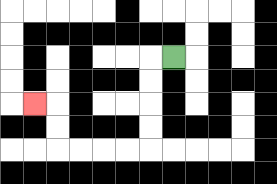{'start': '[7, 2]', 'end': '[1, 4]', 'path_directions': 'L,D,D,D,D,L,L,L,L,U,U,L', 'path_coordinates': '[[7, 2], [6, 2], [6, 3], [6, 4], [6, 5], [6, 6], [5, 6], [4, 6], [3, 6], [2, 6], [2, 5], [2, 4], [1, 4]]'}